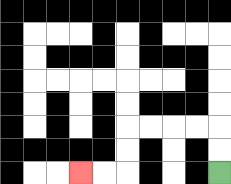{'start': '[9, 7]', 'end': '[3, 7]', 'path_directions': 'U,U,L,L,L,L,D,D,L,L', 'path_coordinates': '[[9, 7], [9, 6], [9, 5], [8, 5], [7, 5], [6, 5], [5, 5], [5, 6], [5, 7], [4, 7], [3, 7]]'}